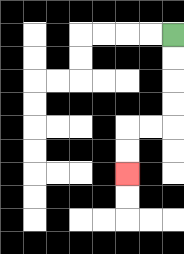{'start': '[7, 1]', 'end': '[5, 7]', 'path_directions': 'D,D,D,D,L,L,D,D', 'path_coordinates': '[[7, 1], [7, 2], [7, 3], [7, 4], [7, 5], [6, 5], [5, 5], [5, 6], [5, 7]]'}